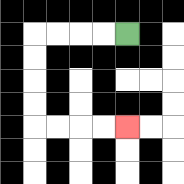{'start': '[5, 1]', 'end': '[5, 5]', 'path_directions': 'L,L,L,L,D,D,D,D,R,R,R,R', 'path_coordinates': '[[5, 1], [4, 1], [3, 1], [2, 1], [1, 1], [1, 2], [1, 3], [1, 4], [1, 5], [2, 5], [3, 5], [4, 5], [5, 5]]'}